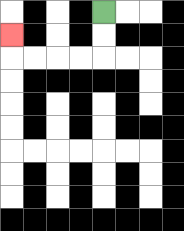{'start': '[4, 0]', 'end': '[0, 1]', 'path_directions': 'D,D,L,L,L,L,U', 'path_coordinates': '[[4, 0], [4, 1], [4, 2], [3, 2], [2, 2], [1, 2], [0, 2], [0, 1]]'}